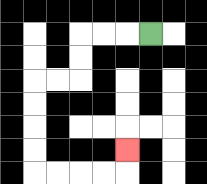{'start': '[6, 1]', 'end': '[5, 6]', 'path_directions': 'L,L,L,D,D,L,L,D,D,D,D,R,R,R,R,U', 'path_coordinates': '[[6, 1], [5, 1], [4, 1], [3, 1], [3, 2], [3, 3], [2, 3], [1, 3], [1, 4], [1, 5], [1, 6], [1, 7], [2, 7], [3, 7], [4, 7], [5, 7], [5, 6]]'}